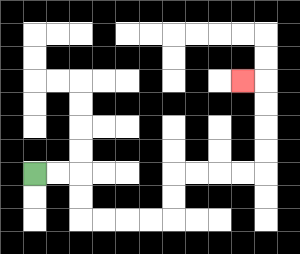{'start': '[1, 7]', 'end': '[10, 3]', 'path_directions': 'R,R,D,D,R,R,R,R,U,U,R,R,R,R,U,U,U,U,L', 'path_coordinates': '[[1, 7], [2, 7], [3, 7], [3, 8], [3, 9], [4, 9], [5, 9], [6, 9], [7, 9], [7, 8], [7, 7], [8, 7], [9, 7], [10, 7], [11, 7], [11, 6], [11, 5], [11, 4], [11, 3], [10, 3]]'}